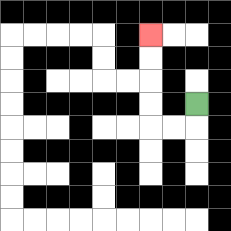{'start': '[8, 4]', 'end': '[6, 1]', 'path_directions': 'D,L,L,U,U,U,U', 'path_coordinates': '[[8, 4], [8, 5], [7, 5], [6, 5], [6, 4], [6, 3], [6, 2], [6, 1]]'}